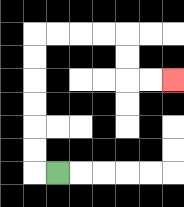{'start': '[2, 7]', 'end': '[7, 3]', 'path_directions': 'L,U,U,U,U,U,U,R,R,R,R,D,D,R,R', 'path_coordinates': '[[2, 7], [1, 7], [1, 6], [1, 5], [1, 4], [1, 3], [1, 2], [1, 1], [2, 1], [3, 1], [4, 1], [5, 1], [5, 2], [5, 3], [6, 3], [7, 3]]'}